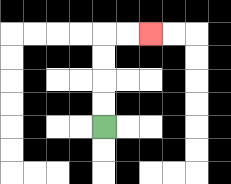{'start': '[4, 5]', 'end': '[6, 1]', 'path_directions': 'U,U,U,U,R,R', 'path_coordinates': '[[4, 5], [4, 4], [4, 3], [4, 2], [4, 1], [5, 1], [6, 1]]'}